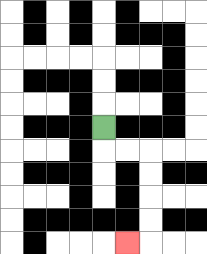{'start': '[4, 5]', 'end': '[5, 10]', 'path_directions': 'D,R,R,D,D,D,D,L', 'path_coordinates': '[[4, 5], [4, 6], [5, 6], [6, 6], [6, 7], [6, 8], [6, 9], [6, 10], [5, 10]]'}